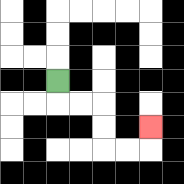{'start': '[2, 3]', 'end': '[6, 5]', 'path_directions': 'D,R,R,D,D,R,R,U', 'path_coordinates': '[[2, 3], [2, 4], [3, 4], [4, 4], [4, 5], [4, 6], [5, 6], [6, 6], [6, 5]]'}